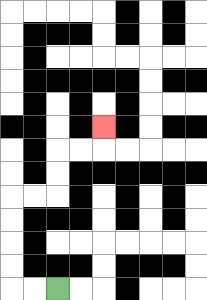{'start': '[2, 12]', 'end': '[4, 5]', 'path_directions': 'L,L,U,U,U,U,R,R,U,U,R,R,U', 'path_coordinates': '[[2, 12], [1, 12], [0, 12], [0, 11], [0, 10], [0, 9], [0, 8], [1, 8], [2, 8], [2, 7], [2, 6], [3, 6], [4, 6], [4, 5]]'}